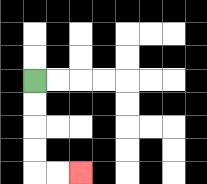{'start': '[1, 3]', 'end': '[3, 7]', 'path_directions': 'D,D,D,D,R,R', 'path_coordinates': '[[1, 3], [1, 4], [1, 5], [1, 6], [1, 7], [2, 7], [3, 7]]'}